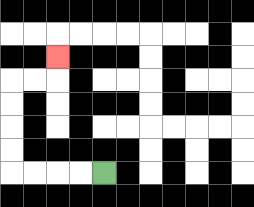{'start': '[4, 7]', 'end': '[2, 2]', 'path_directions': 'L,L,L,L,U,U,U,U,R,R,U', 'path_coordinates': '[[4, 7], [3, 7], [2, 7], [1, 7], [0, 7], [0, 6], [0, 5], [0, 4], [0, 3], [1, 3], [2, 3], [2, 2]]'}